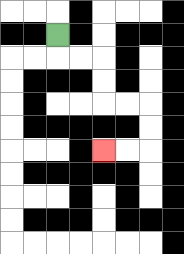{'start': '[2, 1]', 'end': '[4, 6]', 'path_directions': 'D,R,R,D,D,R,R,D,D,L,L', 'path_coordinates': '[[2, 1], [2, 2], [3, 2], [4, 2], [4, 3], [4, 4], [5, 4], [6, 4], [6, 5], [6, 6], [5, 6], [4, 6]]'}